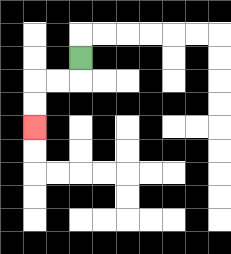{'start': '[3, 2]', 'end': '[1, 5]', 'path_directions': 'D,L,L,D,D', 'path_coordinates': '[[3, 2], [3, 3], [2, 3], [1, 3], [1, 4], [1, 5]]'}